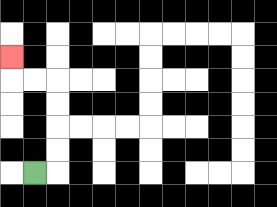{'start': '[1, 7]', 'end': '[0, 2]', 'path_directions': 'R,U,U,U,U,L,L,U', 'path_coordinates': '[[1, 7], [2, 7], [2, 6], [2, 5], [2, 4], [2, 3], [1, 3], [0, 3], [0, 2]]'}